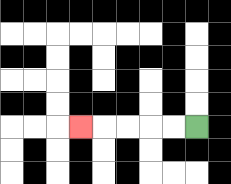{'start': '[8, 5]', 'end': '[3, 5]', 'path_directions': 'L,L,L,L,L', 'path_coordinates': '[[8, 5], [7, 5], [6, 5], [5, 5], [4, 5], [3, 5]]'}